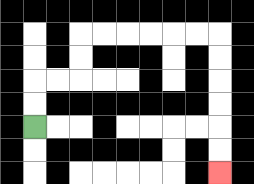{'start': '[1, 5]', 'end': '[9, 7]', 'path_directions': 'U,U,R,R,U,U,R,R,R,R,R,R,D,D,D,D,D,D', 'path_coordinates': '[[1, 5], [1, 4], [1, 3], [2, 3], [3, 3], [3, 2], [3, 1], [4, 1], [5, 1], [6, 1], [7, 1], [8, 1], [9, 1], [9, 2], [9, 3], [9, 4], [9, 5], [9, 6], [9, 7]]'}